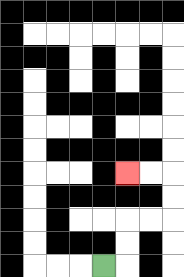{'start': '[4, 11]', 'end': '[5, 7]', 'path_directions': 'R,U,U,R,R,U,U,L,L', 'path_coordinates': '[[4, 11], [5, 11], [5, 10], [5, 9], [6, 9], [7, 9], [7, 8], [7, 7], [6, 7], [5, 7]]'}